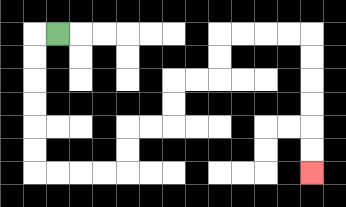{'start': '[2, 1]', 'end': '[13, 7]', 'path_directions': 'L,D,D,D,D,D,D,R,R,R,R,U,U,R,R,U,U,R,R,U,U,R,R,R,R,D,D,D,D,D,D', 'path_coordinates': '[[2, 1], [1, 1], [1, 2], [1, 3], [1, 4], [1, 5], [1, 6], [1, 7], [2, 7], [3, 7], [4, 7], [5, 7], [5, 6], [5, 5], [6, 5], [7, 5], [7, 4], [7, 3], [8, 3], [9, 3], [9, 2], [9, 1], [10, 1], [11, 1], [12, 1], [13, 1], [13, 2], [13, 3], [13, 4], [13, 5], [13, 6], [13, 7]]'}